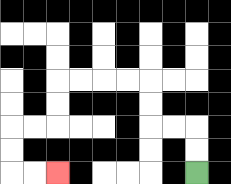{'start': '[8, 7]', 'end': '[2, 7]', 'path_directions': 'U,U,L,L,U,U,L,L,L,L,D,D,L,L,D,D,R,R', 'path_coordinates': '[[8, 7], [8, 6], [8, 5], [7, 5], [6, 5], [6, 4], [6, 3], [5, 3], [4, 3], [3, 3], [2, 3], [2, 4], [2, 5], [1, 5], [0, 5], [0, 6], [0, 7], [1, 7], [2, 7]]'}